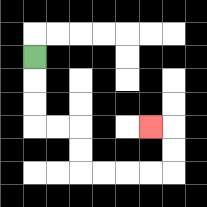{'start': '[1, 2]', 'end': '[6, 5]', 'path_directions': 'D,D,D,R,R,D,D,R,R,R,R,U,U,L', 'path_coordinates': '[[1, 2], [1, 3], [1, 4], [1, 5], [2, 5], [3, 5], [3, 6], [3, 7], [4, 7], [5, 7], [6, 7], [7, 7], [7, 6], [7, 5], [6, 5]]'}